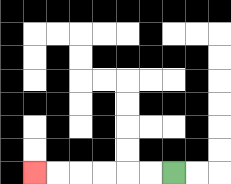{'start': '[7, 7]', 'end': '[1, 7]', 'path_directions': 'L,L,L,L,L,L', 'path_coordinates': '[[7, 7], [6, 7], [5, 7], [4, 7], [3, 7], [2, 7], [1, 7]]'}